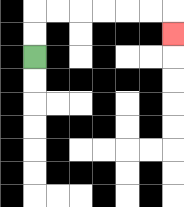{'start': '[1, 2]', 'end': '[7, 1]', 'path_directions': 'U,U,R,R,R,R,R,R,D', 'path_coordinates': '[[1, 2], [1, 1], [1, 0], [2, 0], [3, 0], [4, 0], [5, 0], [6, 0], [7, 0], [7, 1]]'}